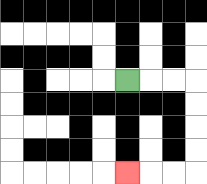{'start': '[5, 3]', 'end': '[5, 7]', 'path_directions': 'R,R,R,D,D,D,D,L,L,L', 'path_coordinates': '[[5, 3], [6, 3], [7, 3], [8, 3], [8, 4], [8, 5], [8, 6], [8, 7], [7, 7], [6, 7], [5, 7]]'}